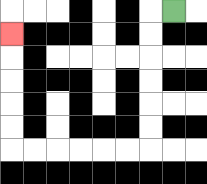{'start': '[7, 0]', 'end': '[0, 1]', 'path_directions': 'L,D,D,D,D,D,D,L,L,L,L,L,L,U,U,U,U,U', 'path_coordinates': '[[7, 0], [6, 0], [6, 1], [6, 2], [6, 3], [6, 4], [6, 5], [6, 6], [5, 6], [4, 6], [3, 6], [2, 6], [1, 6], [0, 6], [0, 5], [0, 4], [0, 3], [0, 2], [0, 1]]'}